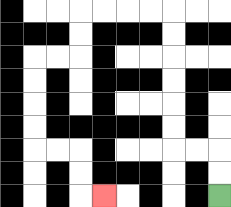{'start': '[9, 8]', 'end': '[4, 8]', 'path_directions': 'U,U,L,L,U,U,U,U,U,U,L,L,L,L,D,D,L,L,D,D,D,D,R,R,D,D,R', 'path_coordinates': '[[9, 8], [9, 7], [9, 6], [8, 6], [7, 6], [7, 5], [7, 4], [7, 3], [7, 2], [7, 1], [7, 0], [6, 0], [5, 0], [4, 0], [3, 0], [3, 1], [3, 2], [2, 2], [1, 2], [1, 3], [1, 4], [1, 5], [1, 6], [2, 6], [3, 6], [3, 7], [3, 8], [4, 8]]'}